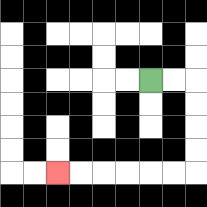{'start': '[6, 3]', 'end': '[2, 7]', 'path_directions': 'R,R,D,D,D,D,L,L,L,L,L,L', 'path_coordinates': '[[6, 3], [7, 3], [8, 3], [8, 4], [8, 5], [8, 6], [8, 7], [7, 7], [6, 7], [5, 7], [4, 7], [3, 7], [2, 7]]'}